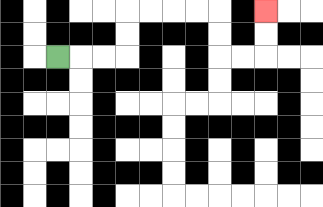{'start': '[2, 2]', 'end': '[11, 0]', 'path_directions': 'R,R,R,U,U,R,R,R,R,D,D,R,R,U,U', 'path_coordinates': '[[2, 2], [3, 2], [4, 2], [5, 2], [5, 1], [5, 0], [6, 0], [7, 0], [8, 0], [9, 0], [9, 1], [9, 2], [10, 2], [11, 2], [11, 1], [11, 0]]'}